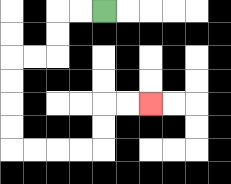{'start': '[4, 0]', 'end': '[6, 4]', 'path_directions': 'L,L,D,D,L,L,D,D,D,D,R,R,R,R,U,U,R,R', 'path_coordinates': '[[4, 0], [3, 0], [2, 0], [2, 1], [2, 2], [1, 2], [0, 2], [0, 3], [0, 4], [0, 5], [0, 6], [1, 6], [2, 6], [3, 6], [4, 6], [4, 5], [4, 4], [5, 4], [6, 4]]'}